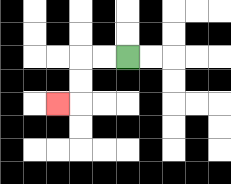{'start': '[5, 2]', 'end': '[2, 4]', 'path_directions': 'L,L,D,D,L', 'path_coordinates': '[[5, 2], [4, 2], [3, 2], [3, 3], [3, 4], [2, 4]]'}